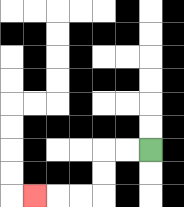{'start': '[6, 6]', 'end': '[1, 8]', 'path_directions': 'L,L,D,D,L,L,L', 'path_coordinates': '[[6, 6], [5, 6], [4, 6], [4, 7], [4, 8], [3, 8], [2, 8], [1, 8]]'}